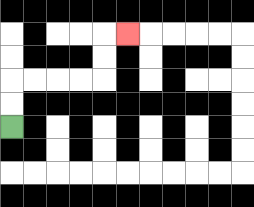{'start': '[0, 5]', 'end': '[5, 1]', 'path_directions': 'U,U,R,R,R,R,U,U,R', 'path_coordinates': '[[0, 5], [0, 4], [0, 3], [1, 3], [2, 3], [3, 3], [4, 3], [4, 2], [4, 1], [5, 1]]'}